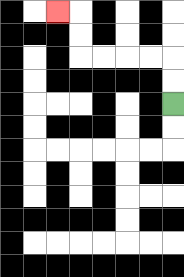{'start': '[7, 4]', 'end': '[2, 0]', 'path_directions': 'U,U,L,L,L,L,U,U,L', 'path_coordinates': '[[7, 4], [7, 3], [7, 2], [6, 2], [5, 2], [4, 2], [3, 2], [3, 1], [3, 0], [2, 0]]'}